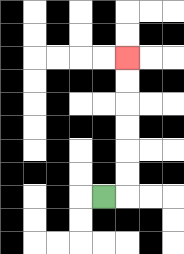{'start': '[4, 8]', 'end': '[5, 2]', 'path_directions': 'R,U,U,U,U,U,U', 'path_coordinates': '[[4, 8], [5, 8], [5, 7], [5, 6], [5, 5], [5, 4], [5, 3], [5, 2]]'}